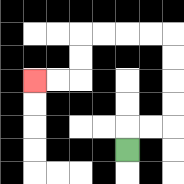{'start': '[5, 6]', 'end': '[1, 3]', 'path_directions': 'U,R,R,U,U,U,U,L,L,L,L,D,D,L,L', 'path_coordinates': '[[5, 6], [5, 5], [6, 5], [7, 5], [7, 4], [7, 3], [7, 2], [7, 1], [6, 1], [5, 1], [4, 1], [3, 1], [3, 2], [3, 3], [2, 3], [1, 3]]'}